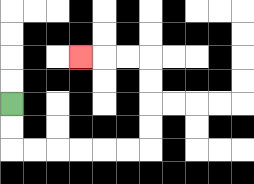{'start': '[0, 4]', 'end': '[3, 2]', 'path_directions': 'D,D,R,R,R,R,R,R,U,U,U,U,L,L,L', 'path_coordinates': '[[0, 4], [0, 5], [0, 6], [1, 6], [2, 6], [3, 6], [4, 6], [5, 6], [6, 6], [6, 5], [6, 4], [6, 3], [6, 2], [5, 2], [4, 2], [3, 2]]'}